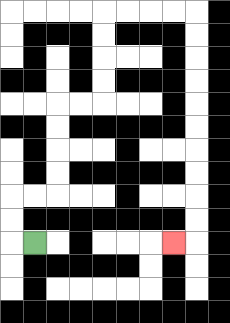{'start': '[1, 10]', 'end': '[7, 10]', 'path_directions': 'L,U,U,R,R,U,U,U,U,R,R,U,U,U,U,R,R,R,R,D,D,D,D,D,D,D,D,D,D,L', 'path_coordinates': '[[1, 10], [0, 10], [0, 9], [0, 8], [1, 8], [2, 8], [2, 7], [2, 6], [2, 5], [2, 4], [3, 4], [4, 4], [4, 3], [4, 2], [4, 1], [4, 0], [5, 0], [6, 0], [7, 0], [8, 0], [8, 1], [8, 2], [8, 3], [8, 4], [8, 5], [8, 6], [8, 7], [8, 8], [8, 9], [8, 10], [7, 10]]'}